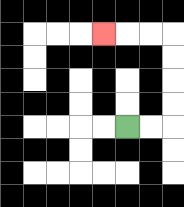{'start': '[5, 5]', 'end': '[4, 1]', 'path_directions': 'R,R,U,U,U,U,L,L,L', 'path_coordinates': '[[5, 5], [6, 5], [7, 5], [7, 4], [7, 3], [7, 2], [7, 1], [6, 1], [5, 1], [4, 1]]'}